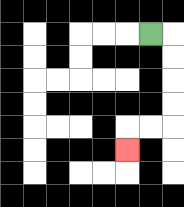{'start': '[6, 1]', 'end': '[5, 6]', 'path_directions': 'R,D,D,D,D,L,L,D', 'path_coordinates': '[[6, 1], [7, 1], [7, 2], [7, 3], [7, 4], [7, 5], [6, 5], [5, 5], [5, 6]]'}